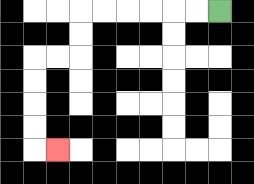{'start': '[9, 0]', 'end': '[2, 6]', 'path_directions': 'L,L,L,L,L,L,D,D,L,L,D,D,D,D,R', 'path_coordinates': '[[9, 0], [8, 0], [7, 0], [6, 0], [5, 0], [4, 0], [3, 0], [3, 1], [3, 2], [2, 2], [1, 2], [1, 3], [1, 4], [1, 5], [1, 6], [2, 6]]'}